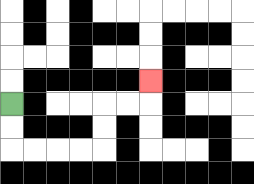{'start': '[0, 4]', 'end': '[6, 3]', 'path_directions': 'D,D,R,R,R,R,U,U,R,R,U', 'path_coordinates': '[[0, 4], [0, 5], [0, 6], [1, 6], [2, 6], [3, 6], [4, 6], [4, 5], [4, 4], [5, 4], [6, 4], [6, 3]]'}